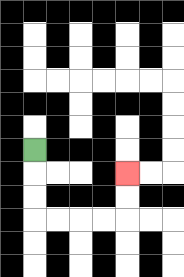{'start': '[1, 6]', 'end': '[5, 7]', 'path_directions': 'D,D,D,R,R,R,R,U,U', 'path_coordinates': '[[1, 6], [1, 7], [1, 8], [1, 9], [2, 9], [3, 9], [4, 9], [5, 9], [5, 8], [5, 7]]'}